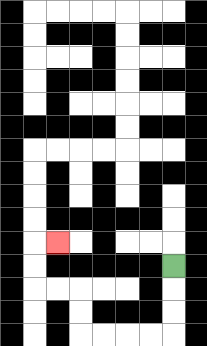{'start': '[7, 11]', 'end': '[2, 10]', 'path_directions': 'D,D,D,L,L,L,L,U,U,L,L,U,U,R', 'path_coordinates': '[[7, 11], [7, 12], [7, 13], [7, 14], [6, 14], [5, 14], [4, 14], [3, 14], [3, 13], [3, 12], [2, 12], [1, 12], [1, 11], [1, 10], [2, 10]]'}